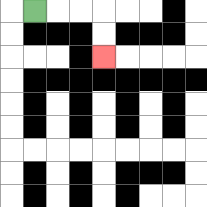{'start': '[1, 0]', 'end': '[4, 2]', 'path_directions': 'R,R,R,D,D', 'path_coordinates': '[[1, 0], [2, 0], [3, 0], [4, 0], [4, 1], [4, 2]]'}